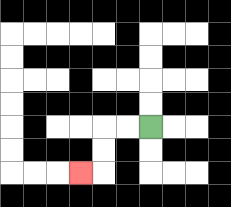{'start': '[6, 5]', 'end': '[3, 7]', 'path_directions': 'L,L,D,D,L', 'path_coordinates': '[[6, 5], [5, 5], [4, 5], [4, 6], [4, 7], [3, 7]]'}